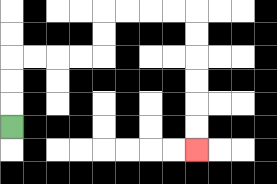{'start': '[0, 5]', 'end': '[8, 6]', 'path_directions': 'U,U,U,R,R,R,R,U,U,R,R,R,R,D,D,D,D,D,D', 'path_coordinates': '[[0, 5], [0, 4], [0, 3], [0, 2], [1, 2], [2, 2], [3, 2], [4, 2], [4, 1], [4, 0], [5, 0], [6, 0], [7, 0], [8, 0], [8, 1], [8, 2], [8, 3], [8, 4], [8, 5], [8, 6]]'}